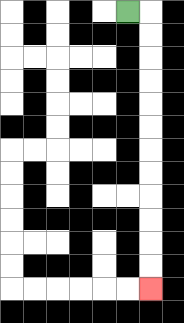{'start': '[5, 0]', 'end': '[6, 12]', 'path_directions': 'R,D,D,D,D,D,D,D,D,D,D,D,D', 'path_coordinates': '[[5, 0], [6, 0], [6, 1], [6, 2], [6, 3], [6, 4], [6, 5], [6, 6], [6, 7], [6, 8], [6, 9], [6, 10], [6, 11], [6, 12]]'}